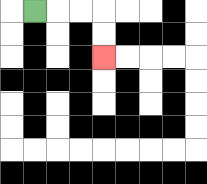{'start': '[1, 0]', 'end': '[4, 2]', 'path_directions': 'R,R,R,D,D', 'path_coordinates': '[[1, 0], [2, 0], [3, 0], [4, 0], [4, 1], [4, 2]]'}